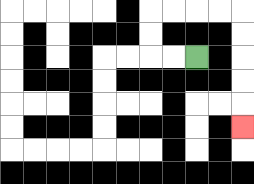{'start': '[8, 2]', 'end': '[10, 5]', 'path_directions': 'L,L,U,U,R,R,R,R,D,D,D,D,D', 'path_coordinates': '[[8, 2], [7, 2], [6, 2], [6, 1], [6, 0], [7, 0], [8, 0], [9, 0], [10, 0], [10, 1], [10, 2], [10, 3], [10, 4], [10, 5]]'}